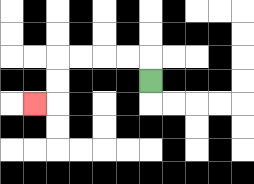{'start': '[6, 3]', 'end': '[1, 4]', 'path_directions': 'U,L,L,L,L,D,D,L', 'path_coordinates': '[[6, 3], [6, 2], [5, 2], [4, 2], [3, 2], [2, 2], [2, 3], [2, 4], [1, 4]]'}